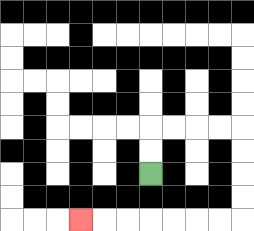{'start': '[6, 7]', 'end': '[3, 9]', 'path_directions': 'U,U,R,R,R,R,D,D,D,D,L,L,L,L,L,L,L', 'path_coordinates': '[[6, 7], [6, 6], [6, 5], [7, 5], [8, 5], [9, 5], [10, 5], [10, 6], [10, 7], [10, 8], [10, 9], [9, 9], [8, 9], [7, 9], [6, 9], [5, 9], [4, 9], [3, 9]]'}